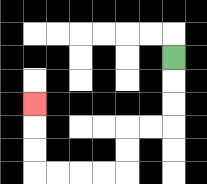{'start': '[7, 2]', 'end': '[1, 4]', 'path_directions': 'D,D,D,L,L,D,D,L,L,L,L,U,U,U', 'path_coordinates': '[[7, 2], [7, 3], [7, 4], [7, 5], [6, 5], [5, 5], [5, 6], [5, 7], [4, 7], [3, 7], [2, 7], [1, 7], [1, 6], [1, 5], [1, 4]]'}